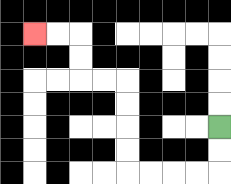{'start': '[9, 5]', 'end': '[1, 1]', 'path_directions': 'D,D,L,L,L,L,U,U,U,U,L,L,U,U,L,L', 'path_coordinates': '[[9, 5], [9, 6], [9, 7], [8, 7], [7, 7], [6, 7], [5, 7], [5, 6], [5, 5], [5, 4], [5, 3], [4, 3], [3, 3], [3, 2], [3, 1], [2, 1], [1, 1]]'}